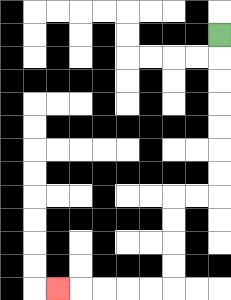{'start': '[9, 1]', 'end': '[2, 12]', 'path_directions': 'D,D,D,D,D,D,D,L,L,D,D,D,D,L,L,L,L,L', 'path_coordinates': '[[9, 1], [9, 2], [9, 3], [9, 4], [9, 5], [9, 6], [9, 7], [9, 8], [8, 8], [7, 8], [7, 9], [7, 10], [7, 11], [7, 12], [6, 12], [5, 12], [4, 12], [3, 12], [2, 12]]'}